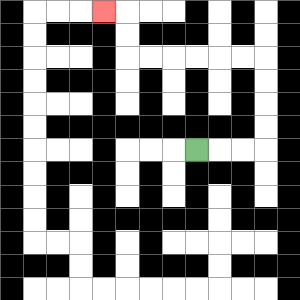{'start': '[8, 6]', 'end': '[4, 0]', 'path_directions': 'R,R,R,U,U,U,U,L,L,L,L,L,L,U,U,L', 'path_coordinates': '[[8, 6], [9, 6], [10, 6], [11, 6], [11, 5], [11, 4], [11, 3], [11, 2], [10, 2], [9, 2], [8, 2], [7, 2], [6, 2], [5, 2], [5, 1], [5, 0], [4, 0]]'}